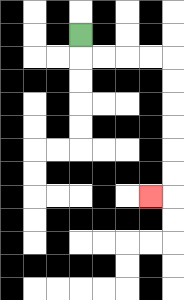{'start': '[3, 1]', 'end': '[6, 8]', 'path_directions': 'D,R,R,R,R,D,D,D,D,D,D,L', 'path_coordinates': '[[3, 1], [3, 2], [4, 2], [5, 2], [6, 2], [7, 2], [7, 3], [7, 4], [7, 5], [7, 6], [7, 7], [7, 8], [6, 8]]'}